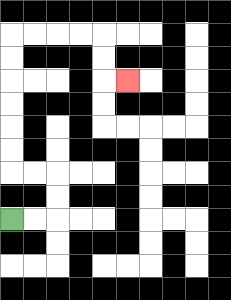{'start': '[0, 9]', 'end': '[5, 3]', 'path_directions': 'R,R,U,U,L,L,U,U,U,U,U,U,R,R,R,R,D,D,R', 'path_coordinates': '[[0, 9], [1, 9], [2, 9], [2, 8], [2, 7], [1, 7], [0, 7], [0, 6], [0, 5], [0, 4], [0, 3], [0, 2], [0, 1], [1, 1], [2, 1], [3, 1], [4, 1], [4, 2], [4, 3], [5, 3]]'}